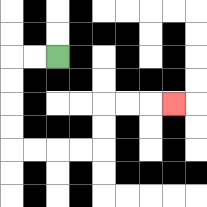{'start': '[2, 2]', 'end': '[7, 4]', 'path_directions': 'L,L,D,D,D,D,R,R,R,R,U,U,R,R,R', 'path_coordinates': '[[2, 2], [1, 2], [0, 2], [0, 3], [0, 4], [0, 5], [0, 6], [1, 6], [2, 6], [3, 6], [4, 6], [4, 5], [4, 4], [5, 4], [6, 4], [7, 4]]'}